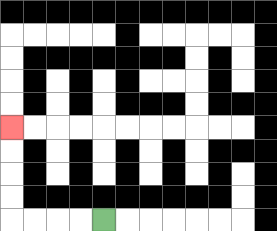{'start': '[4, 9]', 'end': '[0, 5]', 'path_directions': 'L,L,L,L,U,U,U,U', 'path_coordinates': '[[4, 9], [3, 9], [2, 9], [1, 9], [0, 9], [0, 8], [0, 7], [0, 6], [0, 5]]'}